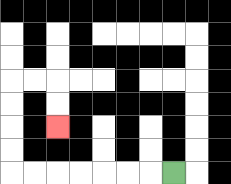{'start': '[7, 7]', 'end': '[2, 5]', 'path_directions': 'L,L,L,L,L,L,L,U,U,U,U,R,R,D,D', 'path_coordinates': '[[7, 7], [6, 7], [5, 7], [4, 7], [3, 7], [2, 7], [1, 7], [0, 7], [0, 6], [0, 5], [0, 4], [0, 3], [1, 3], [2, 3], [2, 4], [2, 5]]'}